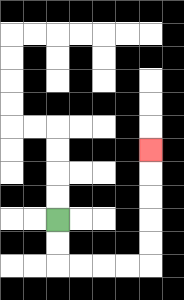{'start': '[2, 9]', 'end': '[6, 6]', 'path_directions': 'D,D,R,R,R,R,U,U,U,U,U', 'path_coordinates': '[[2, 9], [2, 10], [2, 11], [3, 11], [4, 11], [5, 11], [6, 11], [6, 10], [6, 9], [6, 8], [6, 7], [6, 6]]'}